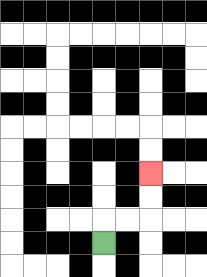{'start': '[4, 10]', 'end': '[6, 7]', 'path_directions': 'U,R,R,U,U', 'path_coordinates': '[[4, 10], [4, 9], [5, 9], [6, 9], [6, 8], [6, 7]]'}